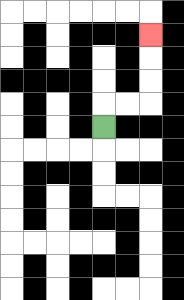{'start': '[4, 5]', 'end': '[6, 1]', 'path_directions': 'U,R,R,U,U,U', 'path_coordinates': '[[4, 5], [4, 4], [5, 4], [6, 4], [6, 3], [6, 2], [6, 1]]'}